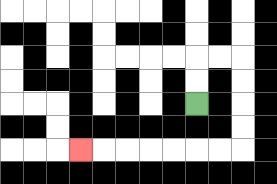{'start': '[8, 4]', 'end': '[3, 6]', 'path_directions': 'U,U,R,R,D,D,D,D,L,L,L,L,L,L,L', 'path_coordinates': '[[8, 4], [8, 3], [8, 2], [9, 2], [10, 2], [10, 3], [10, 4], [10, 5], [10, 6], [9, 6], [8, 6], [7, 6], [6, 6], [5, 6], [4, 6], [3, 6]]'}